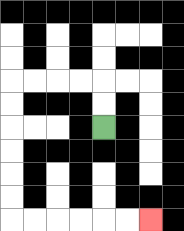{'start': '[4, 5]', 'end': '[6, 9]', 'path_directions': 'U,U,L,L,L,L,D,D,D,D,D,D,R,R,R,R,R,R', 'path_coordinates': '[[4, 5], [4, 4], [4, 3], [3, 3], [2, 3], [1, 3], [0, 3], [0, 4], [0, 5], [0, 6], [0, 7], [0, 8], [0, 9], [1, 9], [2, 9], [3, 9], [4, 9], [5, 9], [6, 9]]'}